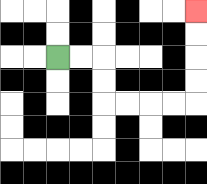{'start': '[2, 2]', 'end': '[8, 0]', 'path_directions': 'R,R,D,D,R,R,R,R,U,U,U,U', 'path_coordinates': '[[2, 2], [3, 2], [4, 2], [4, 3], [4, 4], [5, 4], [6, 4], [7, 4], [8, 4], [8, 3], [8, 2], [8, 1], [8, 0]]'}